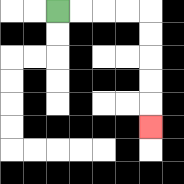{'start': '[2, 0]', 'end': '[6, 5]', 'path_directions': 'R,R,R,R,D,D,D,D,D', 'path_coordinates': '[[2, 0], [3, 0], [4, 0], [5, 0], [6, 0], [6, 1], [6, 2], [6, 3], [6, 4], [6, 5]]'}